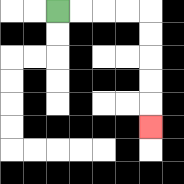{'start': '[2, 0]', 'end': '[6, 5]', 'path_directions': 'R,R,R,R,D,D,D,D,D', 'path_coordinates': '[[2, 0], [3, 0], [4, 0], [5, 0], [6, 0], [6, 1], [6, 2], [6, 3], [6, 4], [6, 5]]'}